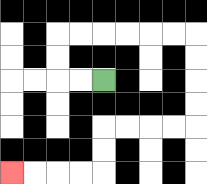{'start': '[4, 3]', 'end': '[0, 7]', 'path_directions': 'L,L,U,U,R,R,R,R,R,R,D,D,D,D,L,L,L,L,D,D,L,L,L,L', 'path_coordinates': '[[4, 3], [3, 3], [2, 3], [2, 2], [2, 1], [3, 1], [4, 1], [5, 1], [6, 1], [7, 1], [8, 1], [8, 2], [8, 3], [8, 4], [8, 5], [7, 5], [6, 5], [5, 5], [4, 5], [4, 6], [4, 7], [3, 7], [2, 7], [1, 7], [0, 7]]'}